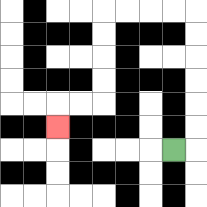{'start': '[7, 6]', 'end': '[2, 5]', 'path_directions': 'R,U,U,U,U,U,U,L,L,L,L,D,D,D,D,L,L,D', 'path_coordinates': '[[7, 6], [8, 6], [8, 5], [8, 4], [8, 3], [8, 2], [8, 1], [8, 0], [7, 0], [6, 0], [5, 0], [4, 0], [4, 1], [4, 2], [4, 3], [4, 4], [3, 4], [2, 4], [2, 5]]'}